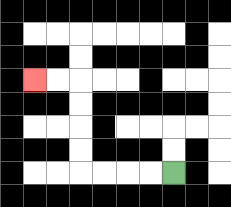{'start': '[7, 7]', 'end': '[1, 3]', 'path_directions': 'L,L,L,L,U,U,U,U,L,L', 'path_coordinates': '[[7, 7], [6, 7], [5, 7], [4, 7], [3, 7], [3, 6], [3, 5], [3, 4], [3, 3], [2, 3], [1, 3]]'}